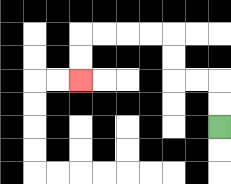{'start': '[9, 5]', 'end': '[3, 3]', 'path_directions': 'U,U,L,L,U,U,L,L,L,L,D,D', 'path_coordinates': '[[9, 5], [9, 4], [9, 3], [8, 3], [7, 3], [7, 2], [7, 1], [6, 1], [5, 1], [4, 1], [3, 1], [3, 2], [3, 3]]'}